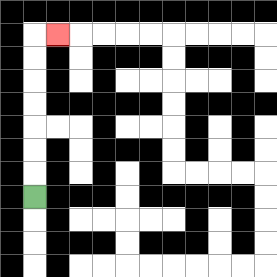{'start': '[1, 8]', 'end': '[2, 1]', 'path_directions': 'U,U,U,U,U,U,U,R', 'path_coordinates': '[[1, 8], [1, 7], [1, 6], [1, 5], [1, 4], [1, 3], [1, 2], [1, 1], [2, 1]]'}